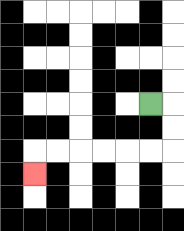{'start': '[6, 4]', 'end': '[1, 7]', 'path_directions': 'R,D,D,L,L,L,L,L,L,D', 'path_coordinates': '[[6, 4], [7, 4], [7, 5], [7, 6], [6, 6], [5, 6], [4, 6], [3, 6], [2, 6], [1, 6], [1, 7]]'}